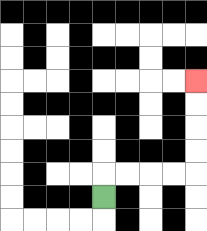{'start': '[4, 8]', 'end': '[8, 3]', 'path_directions': 'U,R,R,R,R,U,U,U,U', 'path_coordinates': '[[4, 8], [4, 7], [5, 7], [6, 7], [7, 7], [8, 7], [8, 6], [8, 5], [8, 4], [8, 3]]'}